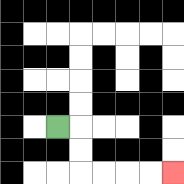{'start': '[2, 5]', 'end': '[7, 7]', 'path_directions': 'R,D,D,R,R,R,R', 'path_coordinates': '[[2, 5], [3, 5], [3, 6], [3, 7], [4, 7], [5, 7], [6, 7], [7, 7]]'}